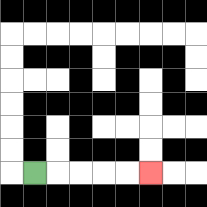{'start': '[1, 7]', 'end': '[6, 7]', 'path_directions': 'R,R,R,R,R', 'path_coordinates': '[[1, 7], [2, 7], [3, 7], [4, 7], [5, 7], [6, 7]]'}